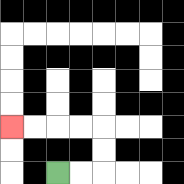{'start': '[2, 7]', 'end': '[0, 5]', 'path_directions': 'R,R,U,U,L,L,L,L', 'path_coordinates': '[[2, 7], [3, 7], [4, 7], [4, 6], [4, 5], [3, 5], [2, 5], [1, 5], [0, 5]]'}